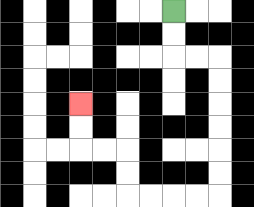{'start': '[7, 0]', 'end': '[3, 4]', 'path_directions': 'D,D,R,R,D,D,D,D,D,D,L,L,L,L,U,U,L,L,U,U', 'path_coordinates': '[[7, 0], [7, 1], [7, 2], [8, 2], [9, 2], [9, 3], [9, 4], [9, 5], [9, 6], [9, 7], [9, 8], [8, 8], [7, 8], [6, 8], [5, 8], [5, 7], [5, 6], [4, 6], [3, 6], [3, 5], [3, 4]]'}